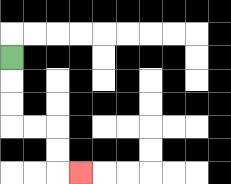{'start': '[0, 2]', 'end': '[3, 7]', 'path_directions': 'D,D,D,R,R,D,D,R', 'path_coordinates': '[[0, 2], [0, 3], [0, 4], [0, 5], [1, 5], [2, 5], [2, 6], [2, 7], [3, 7]]'}